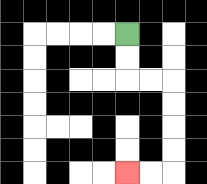{'start': '[5, 1]', 'end': '[5, 7]', 'path_directions': 'D,D,R,R,D,D,D,D,L,L', 'path_coordinates': '[[5, 1], [5, 2], [5, 3], [6, 3], [7, 3], [7, 4], [7, 5], [7, 6], [7, 7], [6, 7], [5, 7]]'}